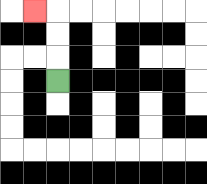{'start': '[2, 3]', 'end': '[1, 0]', 'path_directions': 'U,U,U,L', 'path_coordinates': '[[2, 3], [2, 2], [2, 1], [2, 0], [1, 0]]'}